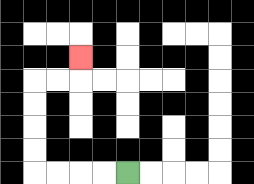{'start': '[5, 7]', 'end': '[3, 2]', 'path_directions': 'L,L,L,L,U,U,U,U,R,R,U', 'path_coordinates': '[[5, 7], [4, 7], [3, 7], [2, 7], [1, 7], [1, 6], [1, 5], [1, 4], [1, 3], [2, 3], [3, 3], [3, 2]]'}